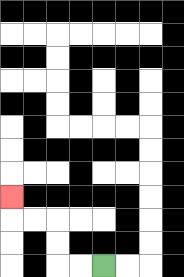{'start': '[4, 11]', 'end': '[0, 8]', 'path_directions': 'L,L,U,U,L,L,U', 'path_coordinates': '[[4, 11], [3, 11], [2, 11], [2, 10], [2, 9], [1, 9], [0, 9], [0, 8]]'}